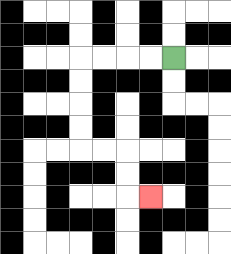{'start': '[7, 2]', 'end': '[6, 8]', 'path_directions': 'L,L,L,L,D,D,D,D,R,R,D,D,R', 'path_coordinates': '[[7, 2], [6, 2], [5, 2], [4, 2], [3, 2], [3, 3], [3, 4], [3, 5], [3, 6], [4, 6], [5, 6], [5, 7], [5, 8], [6, 8]]'}